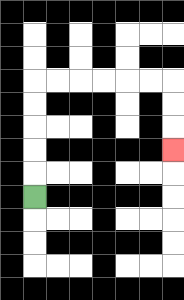{'start': '[1, 8]', 'end': '[7, 6]', 'path_directions': 'U,U,U,U,U,R,R,R,R,R,R,D,D,D', 'path_coordinates': '[[1, 8], [1, 7], [1, 6], [1, 5], [1, 4], [1, 3], [2, 3], [3, 3], [4, 3], [5, 3], [6, 3], [7, 3], [7, 4], [7, 5], [7, 6]]'}